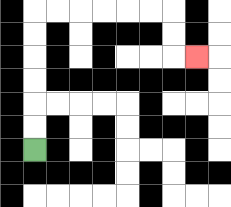{'start': '[1, 6]', 'end': '[8, 2]', 'path_directions': 'U,U,U,U,U,U,R,R,R,R,R,R,D,D,R', 'path_coordinates': '[[1, 6], [1, 5], [1, 4], [1, 3], [1, 2], [1, 1], [1, 0], [2, 0], [3, 0], [4, 0], [5, 0], [6, 0], [7, 0], [7, 1], [7, 2], [8, 2]]'}